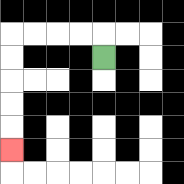{'start': '[4, 2]', 'end': '[0, 6]', 'path_directions': 'U,L,L,L,L,D,D,D,D,D', 'path_coordinates': '[[4, 2], [4, 1], [3, 1], [2, 1], [1, 1], [0, 1], [0, 2], [0, 3], [0, 4], [0, 5], [0, 6]]'}